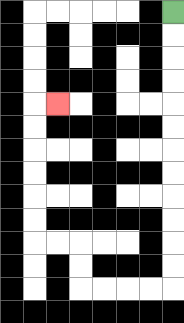{'start': '[7, 0]', 'end': '[2, 4]', 'path_directions': 'D,D,D,D,D,D,D,D,D,D,D,D,L,L,L,L,U,U,L,L,U,U,U,U,U,U,R', 'path_coordinates': '[[7, 0], [7, 1], [7, 2], [7, 3], [7, 4], [7, 5], [7, 6], [7, 7], [7, 8], [7, 9], [7, 10], [7, 11], [7, 12], [6, 12], [5, 12], [4, 12], [3, 12], [3, 11], [3, 10], [2, 10], [1, 10], [1, 9], [1, 8], [1, 7], [1, 6], [1, 5], [1, 4], [2, 4]]'}